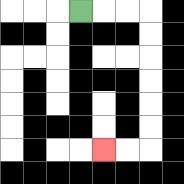{'start': '[3, 0]', 'end': '[4, 6]', 'path_directions': 'R,R,R,D,D,D,D,D,D,L,L', 'path_coordinates': '[[3, 0], [4, 0], [5, 0], [6, 0], [6, 1], [6, 2], [6, 3], [6, 4], [6, 5], [6, 6], [5, 6], [4, 6]]'}